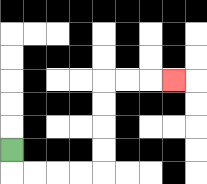{'start': '[0, 6]', 'end': '[7, 3]', 'path_directions': 'D,R,R,R,R,U,U,U,U,R,R,R', 'path_coordinates': '[[0, 6], [0, 7], [1, 7], [2, 7], [3, 7], [4, 7], [4, 6], [4, 5], [4, 4], [4, 3], [5, 3], [6, 3], [7, 3]]'}